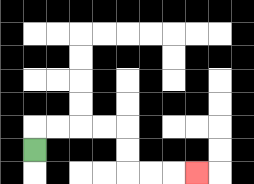{'start': '[1, 6]', 'end': '[8, 7]', 'path_directions': 'U,R,R,R,R,D,D,R,R,R', 'path_coordinates': '[[1, 6], [1, 5], [2, 5], [3, 5], [4, 5], [5, 5], [5, 6], [5, 7], [6, 7], [7, 7], [8, 7]]'}